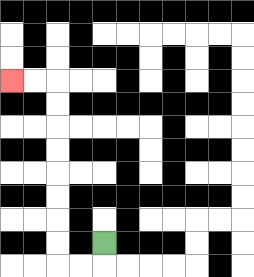{'start': '[4, 10]', 'end': '[0, 3]', 'path_directions': 'D,L,L,U,U,U,U,U,U,U,U,L,L', 'path_coordinates': '[[4, 10], [4, 11], [3, 11], [2, 11], [2, 10], [2, 9], [2, 8], [2, 7], [2, 6], [2, 5], [2, 4], [2, 3], [1, 3], [0, 3]]'}